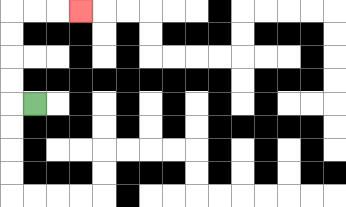{'start': '[1, 4]', 'end': '[3, 0]', 'path_directions': 'L,U,U,U,U,R,R,R', 'path_coordinates': '[[1, 4], [0, 4], [0, 3], [0, 2], [0, 1], [0, 0], [1, 0], [2, 0], [3, 0]]'}